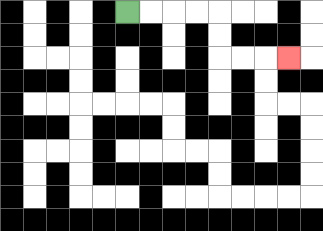{'start': '[5, 0]', 'end': '[12, 2]', 'path_directions': 'R,R,R,R,D,D,R,R,R', 'path_coordinates': '[[5, 0], [6, 0], [7, 0], [8, 0], [9, 0], [9, 1], [9, 2], [10, 2], [11, 2], [12, 2]]'}